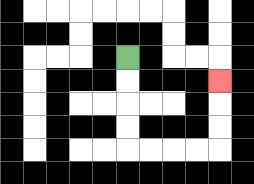{'start': '[5, 2]', 'end': '[9, 3]', 'path_directions': 'D,D,D,D,R,R,R,R,U,U,U', 'path_coordinates': '[[5, 2], [5, 3], [5, 4], [5, 5], [5, 6], [6, 6], [7, 6], [8, 6], [9, 6], [9, 5], [9, 4], [9, 3]]'}